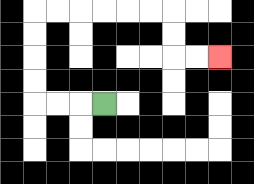{'start': '[4, 4]', 'end': '[9, 2]', 'path_directions': 'L,L,L,U,U,U,U,R,R,R,R,R,R,D,D,R,R', 'path_coordinates': '[[4, 4], [3, 4], [2, 4], [1, 4], [1, 3], [1, 2], [1, 1], [1, 0], [2, 0], [3, 0], [4, 0], [5, 0], [6, 0], [7, 0], [7, 1], [7, 2], [8, 2], [9, 2]]'}